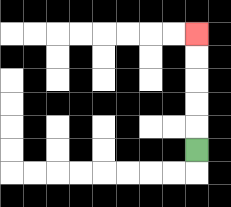{'start': '[8, 6]', 'end': '[8, 1]', 'path_directions': 'U,U,U,U,U', 'path_coordinates': '[[8, 6], [8, 5], [8, 4], [8, 3], [8, 2], [8, 1]]'}